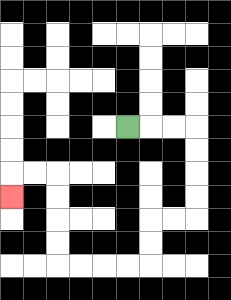{'start': '[5, 5]', 'end': '[0, 8]', 'path_directions': 'R,R,R,D,D,D,D,L,L,D,D,L,L,L,L,U,U,U,U,L,L,D', 'path_coordinates': '[[5, 5], [6, 5], [7, 5], [8, 5], [8, 6], [8, 7], [8, 8], [8, 9], [7, 9], [6, 9], [6, 10], [6, 11], [5, 11], [4, 11], [3, 11], [2, 11], [2, 10], [2, 9], [2, 8], [2, 7], [1, 7], [0, 7], [0, 8]]'}